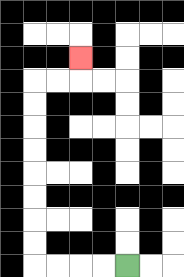{'start': '[5, 11]', 'end': '[3, 2]', 'path_directions': 'L,L,L,L,U,U,U,U,U,U,U,U,R,R,U', 'path_coordinates': '[[5, 11], [4, 11], [3, 11], [2, 11], [1, 11], [1, 10], [1, 9], [1, 8], [1, 7], [1, 6], [1, 5], [1, 4], [1, 3], [2, 3], [3, 3], [3, 2]]'}